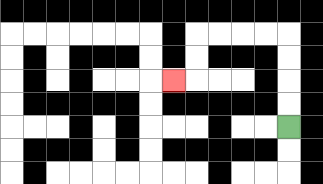{'start': '[12, 5]', 'end': '[7, 3]', 'path_directions': 'U,U,U,U,L,L,L,L,D,D,L', 'path_coordinates': '[[12, 5], [12, 4], [12, 3], [12, 2], [12, 1], [11, 1], [10, 1], [9, 1], [8, 1], [8, 2], [8, 3], [7, 3]]'}